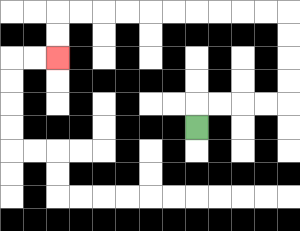{'start': '[8, 5]', 'end': '[2, 2]', 'path_directions': 'U,R,R,R,R,U,U,U,U,L,L,L,L,L,L,L,L,L,L,D,D', 'path_coordinates': '[[8, 5], [8, 4], [9, 4], [10, 4], [11, 4], [12, 4], [12, 3], [12, 2], [12, 1], [12, 0], [11, 0], [10, 0], [9, 0], [8, 0], [7, 0], [6, 0], [5, 0], [4, 0], [3, 0], [2, 0], [2, 1], [2, 2]]'}